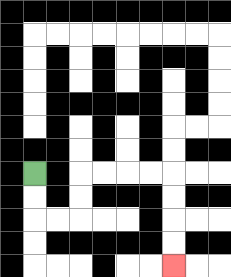{'start': '[1, 7]', 'end': '[7, 11]', 'path_directions': 'D,D,R,R,U,U,R,R,R,R,D,D,D,D', 'path_coordinates': '[[1, 7], [1, 8], [1, 9], [2, 9], [3, 9], [3, 8], [3, 7], [4, 7], [5, 7], [6, 7], [7, 7], [7, 8], [7, 9], [7, 10], [7, 11]]'}